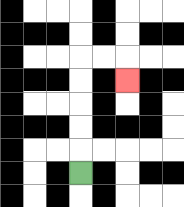{'start': '[3, 7]', 'end': '[5, 3]', 'path_directions': 'U,U,U,U,U,R,R,D', 'path_coordinates': '[[3, 7], [3, 6], [3, 5], [3, 4], [3, 3], [3, 2], [4, 2], [5, 2], [5, 3]]'}